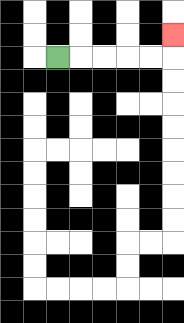{'start': '[2, 2]', 'end': '[7, 1]', 'path_directions': 'R,R,R,R,R,U', 'path_coordinates': '[[2, 2], [3, 2], [4, 2], [5, 2], [6, 2], [7, 2], [7, 1]]'}